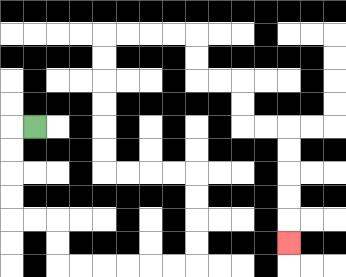{'start': '[1, 5]', 'end': '[12, 10]', 'path_directions': 'L,D,D,D,D,R,R,D,D,R,R,R,R,R,R,U,U,U,U,L,L,L,L,U,U,U,U,U,U,R,R,R,R,D,D,R,R,D,D,R,R,D,D,D,D,D', 'path_coordinates': '[[1, 5], [0, 5], [0, 6], [0, 7], [0, 8], [0, 9], [1, 9], [2, 9], [2, 10], [2, 11], [3, 11], [4, 11], [5, 11], [6, 11], [7, 11], [8, 11], [8, 10], [8, 9], [8, 8], [8, 7], [7, 7], [6, 7], [5, 7], [4, 7], [4, 6], [4, 5], [4, 4], [4, 3], [4, 2], [4, 1], [5, 1], [6, 1], [7, 1], [8, 1], [8, 2], [8, 3], [9, 3], [10, 3], [10, 4], [10, 5], [11, 5], [12, 5], [12, 6], [12, 7], [12, 8], [12, 9], [12, 10]]'}